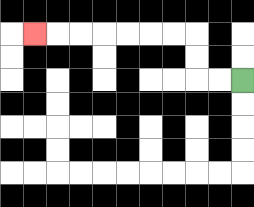{'start': '[10, 3]', 'end': '[1, 1]', 'path_directions': 'L,L,U,U,L,L,L,L,L,L,L', 'path_coordinates': '[[10, 3], [9, 3], [8, 3], [8, 2], [8, 1], [7, 1], [6, 1], [5, 1], [4, 1], [3, 1], [2, 1], [1, 1]]'}